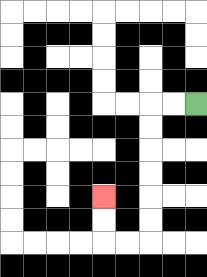{'start': '[8, 4]', 'end': '[4, 8]', 'path_directions': 'L,L,D,D,D,D,D,D,L,L,U,U', 'path_coordinates': '[[8, 4], [7, 4], [6, 4], [6, 5], [6, 6], [6, 7], [6, 8], [6, 9], [6, 10], [5, 10], [4, 10], [4, 9], [4, 8]]'}